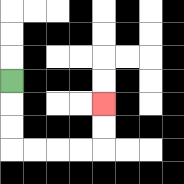{'start': '[0, 3]', 'end': '[4, 4]', 'path_directions': 'D,D,D,R,R,R,R,U,U', 'path_coordinates': '[[0, 3], [0, 4], [0, 5], [0, 6], [1, 6], [2, 6], [3, 6], [4, 6], [4, 5], [4, 4]]'}